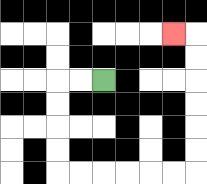{'start': '[4, 3]', 'end': '[7, 1]', 'path_directions': 'L,L,D,D,D,D,R,R,R,R,R,R,U,U,U,U,U,U,L', 'path_coordinates': '[[4, 3], [3, 3], [2, 3], [2, 4], [2, 5], [2, 6], [2, 7], [3, 7], [4, 7], [5, 7], [6, 7], [7, 7], [8, 7], [8, 6], [8, 5], [8, 4], [8, 3], [8, 2], [8, 1], [7, 1]]'}